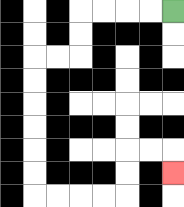{'start': '[7, 0]', 'end': '[7, 7]', 'path_directions': 'L,L,L,L,D,D,L,L,D,D,D,D,D,D,R,R,R,R,U,U,R,R,D', 'path_coordinates': '[[7, 0], [6, 0], [5, 0], [4, 0], [3, 0], [3, 1], [3, 2], [2, 2], [1, 2], [1, 3], [1, 4], [1, 5], [1, 6], [1, 7], [1, 8], [2, 8], [3, 8], [4, 8], [5, 8], [5, 7], [5, 6], [6, 6], [7, 6], [7, 7]]'}